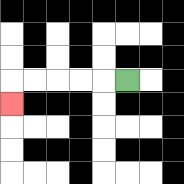{'start': '[5, 3]', 'end': '[0, 4]', 'path_directions': 'L,L,L,L,L,D', 'path_coordinates': '[[5, 3], [4, 3], [3, 3], [2, 3], [1, 3], [0, 3], [0, 4]]'}